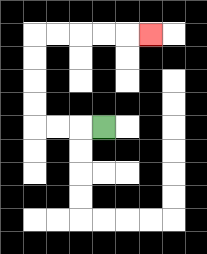{'start': '[4, 5]', 'end': '[6, 1]', 'path_directions': 'L,L,L,U,U,U,U,R,R,R,R,R', 'path_coordinates': '[[4, 5], [3, 5], [2, 5], [1, 5], [1, 4], [1, 3], [1, 2], [1, 1], [2, 1], [3, 1], [4, 1], [5, 1], [6, 1]]'}